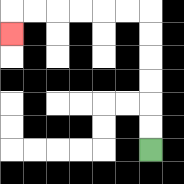{'start': '[6, 6]', 'end': '[0, 1]', 'path_directions': 'U,U,U,U,U,U,L,L,L,L,L,L,D', 'path_coordinates': '[[6, 6], [6, 5], [6, 4], [6, 3], [6, 2], [6, 1], [6, 0], [5, 0], [4, 0], [3, 0], [2, 0], [1, 0], [0, 0], [0, 1]]'}